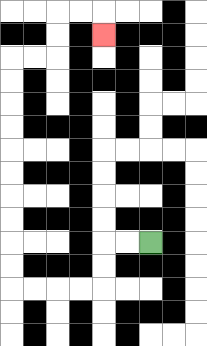{'start': '[6, 10]', 'end': '[4, 1]', 'path_directions': 'L,L,D,D,L,L,L,L,U,U,U,U,U,U,U,U,U,U,R,R,U,U,R,R,D', 'path_coordinates': '[[6, 10], [5, 10], [4, 10], [4, 11], [4, 12], [3, 12], [2, 12], [1, 12], [0, 12], [0, 11], [0, 10], [0, 9], [0, 8], [0, 7], [0, 6], [0, 5], [0, 4], [0, 3], [0, 2], [1, 2], [2, 2], [2, 1], [2, 0], [3, 0], [4, 0], [4, 1]]'}